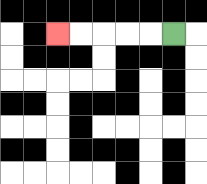{'start': '[7, 1]', 'end': '[2, 1]', 'path_directions': 'L,L,L,L,L', 'path_coordinates': '[[7, 1], [6, 1], [5, 1], [4, 1], [3, 1], [2, 1]]'}